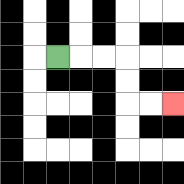{'start': '[2, 2]', 'end': '[7, 4]', 'path_directions': 'R,R,R,D,D,R,R', 'path_coordinates': '[[2, 2], [3, 2], [4, 2], [5, 2], [5, 3], [5, 4], [6, 4], [7, 4]]'}